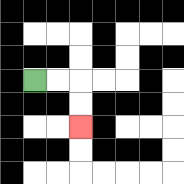{'start': '[1, 3]', 'end': '[3, 5]', 'path_directions': 'R,R,D,D', 'path_coordinates': '[[1, 3], [2, 3], [3, 3], [3, 4], [3, 5]]'}